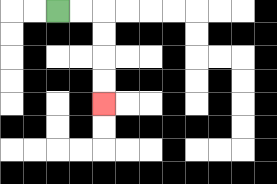{'start': '[2, 0]', 'end': '[4, 4]', 'path_directions': 'R,R,D,D,D,D', 'path_coordinates': '[[2, 0], [3, 0], [4, 0], [4, 1], [4, 2], [4, 3], [4, 4]]'}